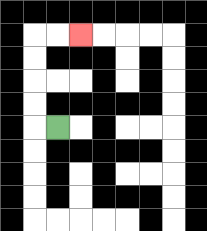{'start': '[2, 5]', 'end': '[3, 1]', 'path_directions': 'L,U,U,U,U,R,R', 'path_coordinates': '[[2, 5], [1, 5], [1, 4], [1, 3], [1, 2], [1, 1], [2, 1], [3, 1]]'}